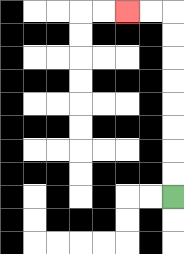{'start': '[7, 8]', 'end': '[5, 0]', 'path_directions': 'U,U,U,U,U,U,U,U,L,L', 'path_coordinates': '[[7, 8], [7, 7], [7, 6], [7, 5], [7, 4], [7, 3], [7, 2], [7, 1], [7, 0], [6, 0], [5, 0]]'}